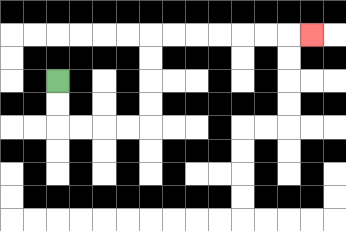{'start': '[2, 3]', 'end': '[13, 1]', 'path_directions': 'D,D,R,R,R,R,U,U,U,U,R,R,R,R,R,R,R', 'path_coordinates': '[[2, 3], [2, 4], [2, 5], [3, 5], [4, 5], [5, 5], [6, 5], [6, 4], [6, 3], [6, 2], [6, 1], [7, 1], [8, 1], [9, 1], [10, 1], [11, 1], [12, 1], [13, 1]]'}